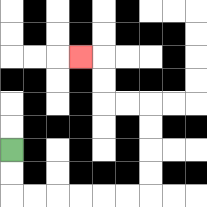{'start': '[0, 6]', 'end': '[3, 2]', 'path_directions': 'D,D,R,R,R,R,R,R,U,U,U,U,L,L,U,U,L', 'path_coordinates': '[[0, 6], [0, 7], [0, 8], [1, 8], [2, 8], [3, 8], [4, 8], [5, 8], [6, 8], [6, 7], [6, 6], [6, 5], [6, 4], [5, 4], [4, 4], [4, 3], [4, 2], [3, 2]]'}